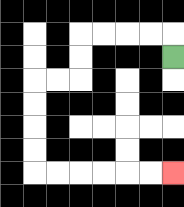{'start': '[7, 2]', 'end': '[7, 7]', 'path_directions': 'U,L,L,L,L,D,D,L,L,D,D,D,D,R,R,R,R,R,R', 'path_coordinates': '[[7, 2], [7, 1], [6, 1], [5, 1], [4, 1], [3, 1], [3, 2], [3, 3], [2, 3], [1, 3], [1, 4], [1, 5], [1, 6], [1, 7], [2, 7], [3, 7], [4, 7], [5, 7], [6, 7], [7, 7]]'}